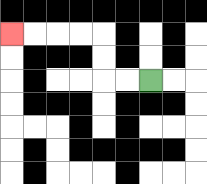{'start': '[6, 3]', 'end': '[0, 1]', 'path_directions': 'L,L,U,U,L,L,L,L', 'path_coordinates': '[[6, 3], [5, 3], [4, 3], [4, 2], [4, 1], [3, 1], [2, 1], [1, 1], [0, 1]]'}